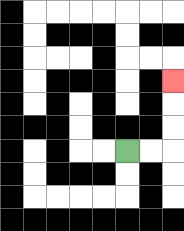{'start': '[5, 6]', 'end': '[7, 3]', 'path_directions': 'R,R,U,U,U', 'path_coordinates': '[[5, 6], [6, 6], [7, 6], [7, 5], [7, 4], [7, 3]]'}